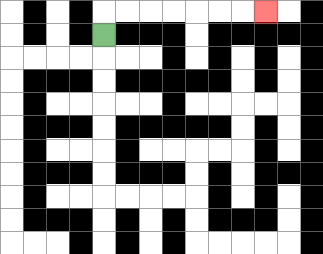{'start': '[4, 1]', 'end': '[11, 0]', 'path_directions': 'U,R,R,R,R,R,R,R', 'path_coordinates': '[[4, 1], [4, 0], [5, 0], [6, 0], [7, 0], [8, 0], [9, 0], [10, 0], [11, 0]]'}